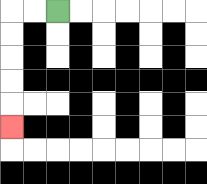{'start': '[2, 0]', 'end': '[0, 5]', 'path_directions': 'L,L,D,D,D,D,D', 'path_coordinates': '[[2, 0], [1, 0], [0, 0], [0, 1], [0, 2], [0, 3], [0, 4], [0, 5]]'}